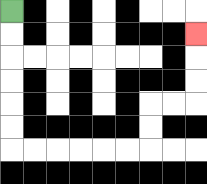{'start': '[0, 0]', 'end': '[8, 1]', 'path_directions': 'D,D,D,D,D,D,R,R,R,R,R,R,U,U,R,R,U,U,U', 'path_coordinates': '[[0, 0], [0, 1], [0, 2], [0, 3], [0, 4], [0, 5], [0, 6], [1, 6], [2, 6], [3, 6], [4, 6], [5, 6], [6, 6], [6, 5], [6, 4], [7, 4], [8, 4], [8, 3], [8, 2], [8, 1]]'}